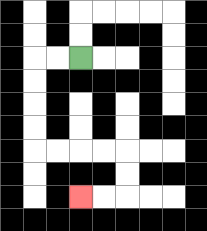{'start': '[3, 2]', 'end': '[3, 8]', 'path_directions': 'L,L,D,D,D,D,R,R,R,R,D,D,L,L', 'path_coordinates': '[[3, 2], [2, 2], [1, 2], [1, 3], [1, 4], [1, 5], [1, 6], [2, 6], [3, 6], [4, 6], [5, 6], [5, 7], [5, 8], [4, 8], [3, 8]]'}